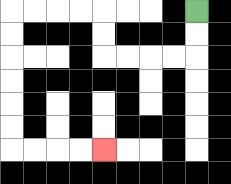{'start': '[8, 0]', 'end': '[4, 6]', 'path_directions': 'D,D,L,L,L,L,U,U,L,L,L,L,D,D,D,D,D,D,R,R,R,R', 'path_coordinates': '[[8, 0], [8, 1], [8, 2], [7, 2], [6, 2], [5, 2], [4, 2], [4, 1], [4, 0], [3, 0], [2, 0], [1, 0], [0, 0], [0, 1], [0, 2], [0, 3], [0, 4], [0, 5], [0, 6], [1, 6], [2, 6], [3, 6], [4, 6]]'}